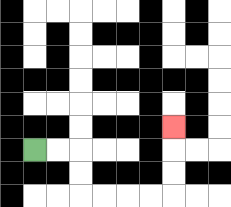{'start': '[1, 6]', 'end': '[7, 5]', 'path_directions': 'R,R,D,D,R,R,R,R,U,U,U', 'path_coordinates': '[[1, 6], [2, 6], [3, 6], [3, 7], [3, 8], [4, 8], [5, 8], [6, 8], [7, 8], [7, 7], [7, 6], [7, 5]]'}